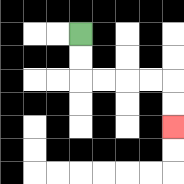{'start': '[3, 1]', 'end': '[7, 5]', 'path_directions': 'D,D,R,R,R,R,D,D', 'path_coordinates': '[[3, 1], [3, 2], [3, 3], [4, 3], [5, 3], [6, 3], [7, 3], [7, 4], [7, 5]]'}